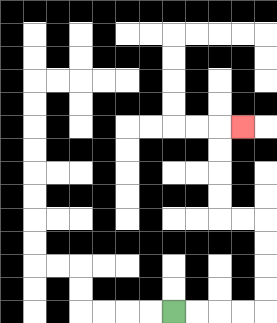{'start': '[7, 13]', 'end': '[10, 5]', 'path_directions': 'R,R,R,R,U,U,U,U,L,L,U,U,U,U,R', 'path_coordinates': '[[7, 13], [8, 13], [9, 13], [10, 13], [11, 13], [11, 12], [11, 11], [11, 10], [11, 9], [10, 9], [9, 9], [9, 8], [9, 7], [9, 6], [9, 5], [10, 5]]'}